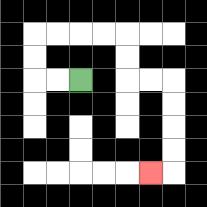{'start': '[3, 3]', 'end': '[6, 7]', 'path_directions': 'L,L,U,U,R,R,R,R,D,D,R,R,D,D,D,D,L', 'path_coordinates': '[[3, 3], [2, 3], [1, 3], [1, 2], [1, 1], [2, 1], [3, 1], [4, 1], [5, 1], [5, 2], [5, 3], [6, 3], [7, 3], [7, 4], [7, 5], [7, 6], [7, 7], [6, 7]]'}